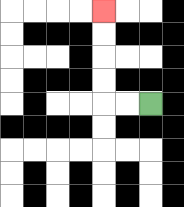{'start': '[6, 4]', 'end': '[4, 0]', 'path_directions': 'L,L,U,U,U,U', 'path_coordinates': '[[6, 4], [5, 4], [4, 4], [4, 3], [4, 2], [4, 1], [4, 0]]'}